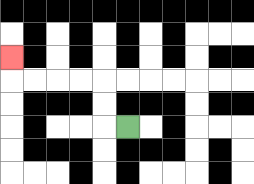{'start': '[5, 5]', 'end': '[0, 2]', 'path_directions': 'L,U,U,L,L,L,L,U', 'path_coordinates': '[[5, 5], [4, 5], [4, 4], [4, 3], [3, 3], [2, 3], [1, 3], [0, 3], [0, 2]]'}